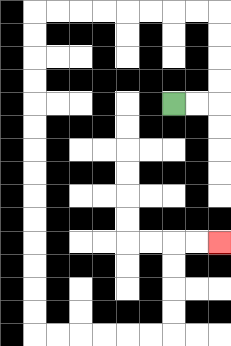{'start': '[7, 4]', 'end': '[9, 10]', 'path_directions': 'R,R,U,U,U,U,L,L,L,L,L,L,L,L,D,D,D,D,D,D,D,D,D,D,D,D,D,D,R,R,R,R,R,R,U,U,U,U,R,R', 'path_coordinates': '[[7, 4], [8, 4], [9, 4], [9, 3], [9, 2], [9, 1], [9, 0], [8, 0], [7, 0], [6, 0], [5, 0], [4, 0], [3, 0], [2, 0], [1, 0], [1, 1], [1, 2], [1, 3], [1, 4], [1, 5], [1, 6], [1, 7], [1, 8], [1, 9], [1, 10], [1, 11], [1, 12], [1, 13], [1, 14], [2, 14], [3, 14], [4, 14], [5, 14], [6, 14], [7, 14], [7, 13], [7, 12], [7, 11], [7, 10], [8, 10], [9, 10]]'}